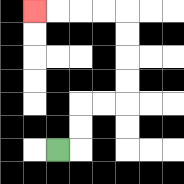{'start': '[2, 6]', 'end': '[1, 0]', 'path_directions': 'R,U,U,R,R,U,U,U,U,L,L,L,L', 'path_coordinates': '[[2, 6], [3, 6], [3, 5], [3, 4], [4, 4], [5, 4], [5, 3], [5, 2], [5, 1], [5, 0], [4, 0], [3, 0], [2, 0], [1, 0]]'}